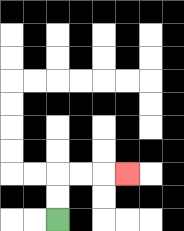{'start': '[2, 9]', 'end': '[5, 7]', 'path_directions': 'U,U,R,R,R', 'path_coordinates': '[[2, 9], [2, 8], [2, 7], [3, 7], [4, 7], [5, 7]]'}